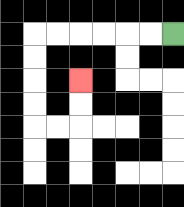{'start': '[7, 1]', 'end': '[3, 3]', 'path_directions': 'L,L,L,L,L,L,D,D,D,D,R,R,U,U', 'path_coordinates': '[[7, 1], [6, 1], [5, 1], [4, 1], [3, 1], [2, 1], [1, 1], [1, 2], [1, 3], [1, 4], [1, 5], [2, 5], [3, 5], [3, 4], [3, 3]]'}